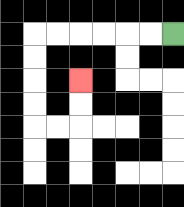{'start': '[7, 1]', 'end': '[3, 3]', 'path_directions': 'L,L,L,L,L,L,D,D,D,D,R,R,U,U', 'path_coordinates': '[[7, 1], [6, 1], [5, 1], [4, 1], [3, 1], [2, 1], [1, 1], [1, 2], [1, 3], [1, 4], [1, 5], [2, 5], [3, 5], [3, 4], [3, 3]]'}